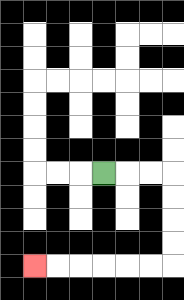{'start': '[4, 7]', 'end': '[1, 11]', 'path_directions': 'R,R,R,D,D,D,D,L,L,L,L,L,L', 'path_coordinates': '[[4, 7], [5, 7], [6, 7], [7, 7], [7, 8], [7, 9], [7, 10], [7, 11], [6, 11], [5, 11], [4, 11], [3, 11], [2, 11], [1, 11]]'}